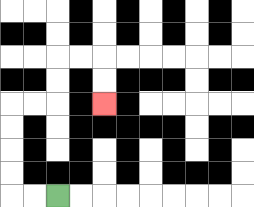{'start': '[2, 8]', 'end': '[4, 4]', 'path_directions': 'L,L,U,U,U,U,R,R,U,U,R,R,D,D', 'path_coordinates': '[[2, 8], [1, 8], [0, 8], [0, 7], [0, 6], [0, 5], [0, 4], [1, 4], [2, 4], [2, 3], [2, 2], [3, 2], [4, 2], [4, 3], [4, 4]]'}